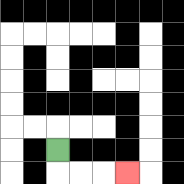{'start': '[2, 6]', 'end': '[5, 7]', 'path_directions': 'D,R,R,R', 'path_coordinates': '[[2, 6], [2, 7], [3, 7], [4, 7], [5, 7]]'}